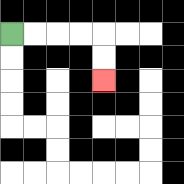{'start': '[0, 1]', 'end': '[4, 3]', 'path_directions': 'R,R,R,R,D,D', 'path_coordinates': '[[0, 1], [1, 1], [2, 1], [3, 1], [4, 1], [4, 2], [4, 3]]'}